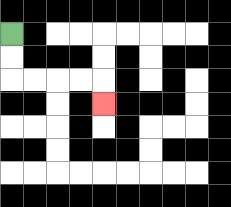{'start': '[0, 1]', 'end': '[4, 4]', 'path_directions': 'D,D,R,R,R,R,D', 'path_coordinates': '[[0, 1], [0, 2], [0, 3], [1, 3], [2, 3], [3, 3], [4, 3], [4, 4]]'}